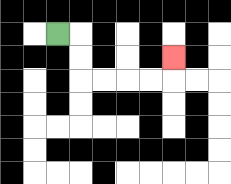{'start': '[2, 1]', 'end': '[7, 2]', 'path_directions': 'R,D,D,R,R,R,R,U', 'path_coordinates': '[[2, 1], [3, 1], [3, 2], [3, 3], [4, 3], [5, 3], [6, 3], [7, 3], [7, 2]]'}